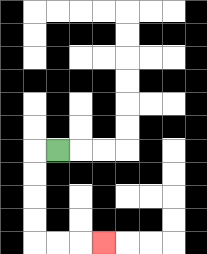{'start': '[2, 6]', 'end': '[4, 10]', 'path_directions': 'L,D,D,D,D,R,R,R', 'path_coordinates': '[[2, 6], [1, 6], [1, 7], [1, 8], [1, 9], [1, 10], [2, 10], [3, 10], [4, 10]]'}